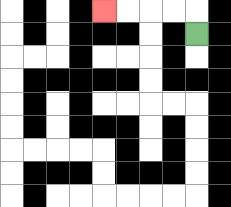{'start': '[8, 1]', 'end': '[4, 0]', 'path_directions': 'U,L,L,L,L', 'path_coordinates': '[[8, 1], [8, 0], [7, 0], [6, 0], [5, 0], [4, 0]]'}